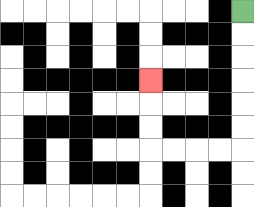{'start': '[10, 0]', 'end': '[6, 3]', 'path_directions': 'D,D,D,D,D,D,L,L,L,L,U,U,U', 'path_coordinates': '[[10, 0], [10, 1], [10, 2], [10, 3], [10, 4], [10, 5], [10, 6], [9, 6], [8, 6], [7, 6], [6, 6], [6, 5], [6, 4], [6, 3]]'}